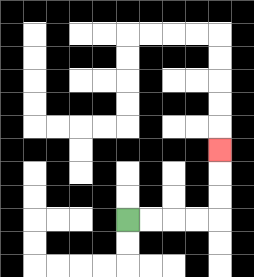{'start': '[5, 9]', 'end': '[9, 6]', 'path_directions': 'R,R,R,R,U,U,U', 'path_coordinates': '[[5, 9], [6, 9], [7, 9], [8, 9], [9, 9], [9, 8], [9, 7], [9, 6]]'}